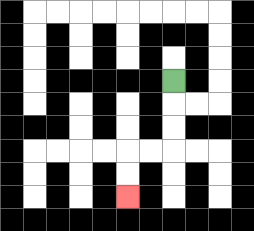{'start': '[7, 3]', 'end': '[5, 8]', 'path_directions': 'D,D,D,L,L,D,D', 'path_coordinates': '[[7, 3], [7, 4], [7, 5], [7, 6], [6, 6], [5, 6], [5, 7], [5, 8]]'}